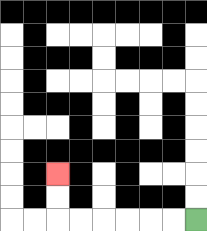{'start': '[8, 9]', 'end': '[2, 7]', 'path_directions': 'L,L,L,L,L,L,U,U', 'path_coordinates': '[[8, 9], [7, 9], [6, 9], [5, 9], [4, 9], [3, 9], [2, 9], [2, 8], [2, 7]]'}